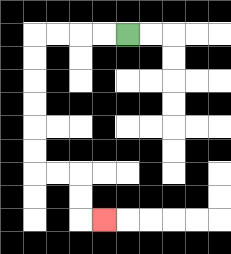{'start': '[5, 1]', 'end': '[4, 9]', 'path_directions': 'L,L,L,L,D,D,D,D,D,D,R,R,D,D,R', 'path_coordinates': '[[5, 1], [4, 1], [3, 1], [2, 1], [1, 1], [1, 2], [1, 3], [1, 4], [1, 5], [1, 6], [1, 7], [2, 7], [3, 7], [3, 8], [3, 9], [4, 9]]'}